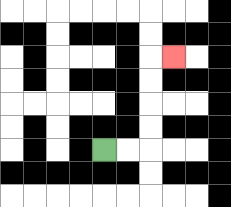{'start': '[4, 6]', 'end': '[7, 2]', 'path_directions': 'R,R,U,U,U,U,R', 'path_coordinates': '[[4, 6], [5, 6], [6, 6], [6, 5], [6, 4], [6, 3], [6, 2], [7, 2]]'}